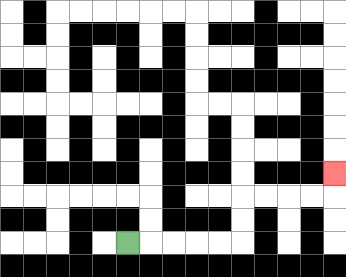{'start': '[5, 10]', 'end': '[14, 7]', 'path_directions': 'R,R,R,R,R,U,U,R,R,R,R,U', 'path_coordinates': '[[5, 10], [6, 10], [7, 10], [8, 10], [9, 10], [10, 10], [10, 9], [10, 8], [11, 8], [12, 8], [13, 8], [14, 8], [14, 7]]'}